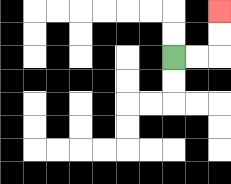{'start': '[7, 2]', 'end': '[9, 0]', 'path_directions': 'R,R,U,U', 'path_coordinates': '[[7, 2], [8, 2], [9, 2], [9, 1], [9, 0]]'}